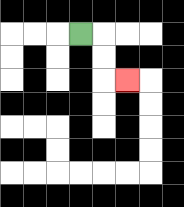{'start': '[3, 1]', 'end': '[5, 3]', 'path_directions': 'R,D,D,R', 'path_coordinates': '[[3, 1], [4, 1], [4, 2], [4, 3], [5, 3]]'}